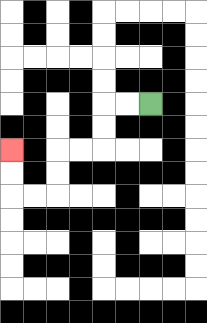{'start': '[6, 4]', 'end': '[0, 6]', 'path_directions': 'L,L,D,D,L,L,D,D,L,L,U,U', 'path_coordinates': '[[6, 4], [5, 4], [4, 4], [4, 5], [4, 6], [3, 6], [2, 6], [2, 7], [2, 8], [1, 8], [0, 8], [0, 7], [0, 6]]'}